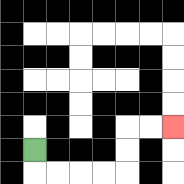{'start': '[1, 6]', 'end': '[7, 5]', 'path_directions': 'D,R,R,R,R,U,U,R,R', 'path_coordinates': '[[1, 6], [1, 7], [2, 7], [3, 7], [4, 7], [5, 7], [5, 6], [5, 5], [6, 5], [7, 5]]'}